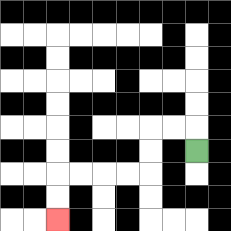{'start': '[8, 6]', 'end': '[2, 9]', 'path_directions': 'U,L,L,D,D,L,L,L,L,D,D', 'path_coordinates': '[[8, 6], [8, 5], [7, 5], [6, 5], [6, 6], [6, 7], [5, 7], [4, 7], [3, 7], [2, 7], [2, 8], [2, 9]]'}